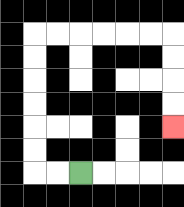{'start': '[3, 7]', 'end': '[7, 5]', 'path_directions': 'L,L,U,U,U,U,U,U,R,R,R,R,R,R,D,D,D,D', 'path_coordinates': '[[3, 7], [2, 7], [1, 7], [1, 6], [1, 5], [1, 4], [1, 3], [1, 2], [1, 1], [2, 1], [3, 1], [4, 1], [5, 1], [6, 1], [7, 1], [7, 2], [7, 3], [7, 4], [7, 5]]'}